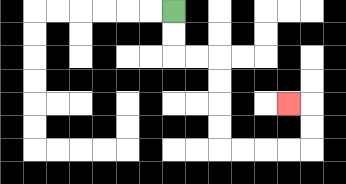{'start': '[7, 0]', 'end': '[12, 4]', 'path_directions': 'D,D,R,R,D,D,D,D,R,R,R,R,U,U,L', 'path_coordinates': '[[7, 0], [7, 1], [7, 2], [8, 2], [9, 2], [9, 3], [9, 4], [9, 5], [9, 6], [10, 6], [11, 6], [12, 6], [13, 6], [13, 5], [13, 4], [12, 4]]'}